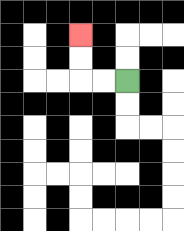{'start': '[5, 3]', 'end': '[3, 1]', 'path_directions': 'L,L,U,U', 'path_coordinates': '[[5, 3], [4, 3], [3, 3], [3, 2], [3, 1]]'}